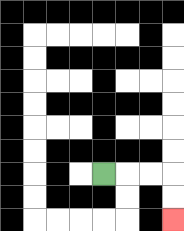{'start': '[4, 7]', 'end': '[7, 9]', 'path_directions': 'R,R,R,D,D', 'path_coordinates': '[[4, 7], [5, 7], [6, 7], [7, 7], [7, 8], [7, 9]]'}